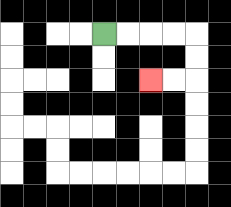{'start': '[4, 1]', 'end': '[6, 3]', 'path_directions': 'R,R,R,R,D,D,L,L', 'path_coordinates': '[[4, 1], [5, 1], [6, 1], [7, 1], [8, 1], [8, 2], [8, 3], [7, 3], [6, 3]]'}